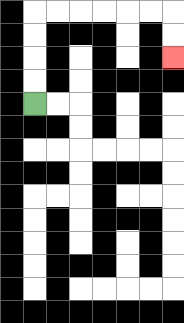{'start': '[1, 4]', 'end': '[7, 2]', 'path_directions': 'U,U,U,U,R,R,R,R,R,R,D,D', 'path_coordinates': '[[1, 4], [1, 3], [1, 2], [1, 1], [1, 0], [2, 0], [3, 0], [4, 0], [5, 0], [6, 0], [7, 0], [7, 1], [7, 2]]'}